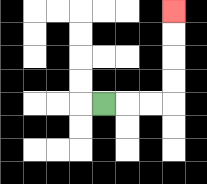{'start': '[4, 4]', 'end': '[7, 0]', 'path_directions': 'R,R,R,U,U,U,U', 'path_coordinates': '[[4, 4], [5, 4], [6, 4], [7, 4], [7, 3], [7, 2], [7, 1], [7, 0]]'}